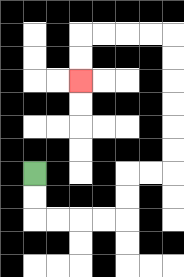{'start': '[1, 7]', 'end': '[3, 3]', 'path_directions': 'D,D,R,R,R,R,U,U,R,R,U,U,U,U,U,U,L,L,L,L,D,D', 'path_coordinates': '[[1, 7], [1, 8], [1, 9], [2, 9], [3, 9], [4, 9], [5, 9], [5, 8], [5, 7], [6, 7], [7, 7], [7, 6], [7, 5], [7, 4], [7, 3], [7, 2], [7, 1], [6, 1], [5, 1], [4, 1], [3, 1], [3, 2], [3, 3]]'}